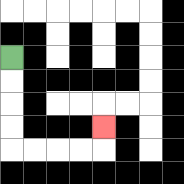{'start': '[0, 2]', 'end': '[4, 5]', 'path_directions': 'D,D,D,D,R,R,R,R,U', 'path_coordinates': '[[0, 2], [0, 3], [0, 4], [0, 5], [0, 6], [1, 6], [2, 6], [3, 6], [4, 6], [4, 5]]'}